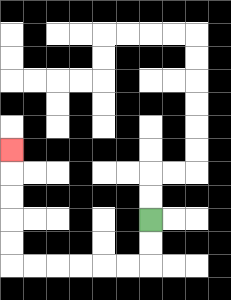{'start': '[6, 9]', 'end': '[0, 6]', 'path_directions': 'D,D,L,L,L,L,L,L,U,U,U,U,U', 'path_coordinates': '[[6, 9], [6, 10], [6, 11], [5, 11], [4, 11], [3, 11], [2, 11], [1, 11], [0, 11], [0, 10], [0, 9], [0, 8], [0, 7], [0, 6]]'}